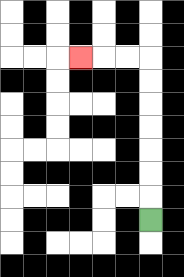{'start': '[6, 9]', 'end': '[3, 2]', 'path_directions': 'U,U,U,U,U,U,U,L,L,L', 'path_coordinates': '[[6, 9], [6, 8], [6, 7], [6, 6], [6, 5], [6, 4], [6, 3], [6, 2], [5, 2], [4, 2], [3, 2]]'}